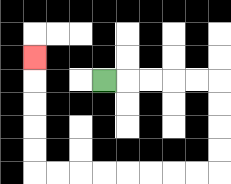{'start': '[4, 3]', 'end': '[1, 2]', 'path_directions': 'R,R,R,R,R,D,D,D,D,L,L,L,L,L,L,L,L,U,U,U,U,U', 'path_coordinates': '[[4, 3], [5, 3], [6, 3], [7, 3], [8, 3], [9, 3], [9, 4], [9, 5], [9, 6], [9, 7], [8, 7], [7, 7], [6, 7], [5, 7], [4, 7], [3, 7], [2, 7], [1, 7], [1, 6], [1, 5], [1, 4], [1, 3], [1, 2]]'}